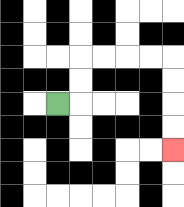{'start': '[2, 4]', 'end': '[7, 6]', 'path_directions': 'R,U,U,R,R,R,R,D,D,D,D', 'path_coordinates': '[[2, 4], [3, 4], [3, 3], [3, 2], [4, 2], [5, 2], [6, 2], [7, 2], [7, 3], [7, 4], [7, 5], [7, 6]]'}